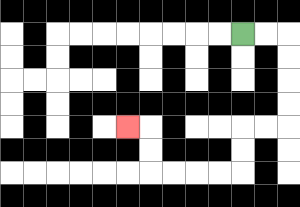{'start': '[10, 1]', 'end': '[5, 5]', 'path_directions': 'R,R,D,D,D,D,L,L,D,D,L,L,L,L,U,U,L', 'path_coordinates': '[[10, 1], [11, 1], [12, 1], [12, 2], [12, 3], [12, 4], [12, 5], [11, 5], [10, 5], [10, 6], [10, 7], [9, 7], [8, 7], [7, 7], [6, 7], [6, 6], [6, 5], [5, 5]]'}